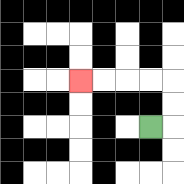{'start': '[6, 5]', 'end': '[3, 3]', 'path_directions': 'R,U,U,L,L,L,L', 'path_coordinates': '[[6, 5], [7, 5], [7, 4], [7, 3], [6, 3], [5, 3], [4, 3], [3, 3]]'}